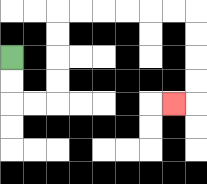{'start': '[0, 2]', 'end': '[7, 4]', 'path_directions': 'D,D,R,R,U,U,U,U,R,R,R,R,R,R,D,D,D,D,L', 'path_coordinates': '[[0, 2], [0, 3], [0, 4], [1, 4], [2, 4], [2, 3], [2, 2], [2, 1], [2, 0], [3, 0], [4, 0], [5, 0], [6, 0], [7, 0], [8, 0], [8, 1], [8, 2], [8, 3], [8, 4], [7, 4]]'}